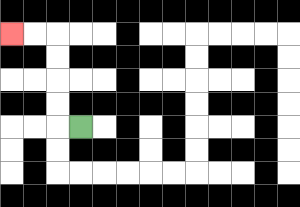{'start': '[3, 5]', 'end': '[0, 1]', 'path_directions': 'L,U,U,U,U,L,L', 'path_coordinates': '[[3, 5], [2, 5], [2, 4], [2, 3], [2, 2], [2, 1], [1, 1], [0, 1]]'}